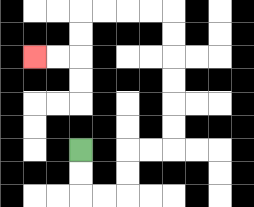{'start': '[3, 6]', 'end': '[1, 2]', 'path_directions': 'D,D,R,R,U,U,R,R,U,U,U,U,U,U,L,L,L,L,D,D,L,L', 'path_coordinates': '[[3, 6], [3, 7], [3, 8], [4, 8], [5, 8], [5, 7], [5, 6], [6, 6], [7, 6], [7, 5], [7, 4], [7, 3], [7, 2], [7, 1], [7, 0], [6, 0], [5, 0], [4, 0], [3, 0], [3, 1], [3, 2], [2, 2], [1, 2]]'}